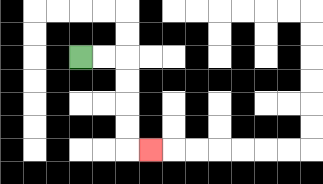{'start': '[3, 2]', 'end': '[6, 6]', 'path_directions': 'R,R,D,D,D,D,R', 'path_coordinates': '[[3, 2], [4, 2], [5, 2], [5, 3], [5, 4], [5, 5], [5, 6], [6, 6]]'}